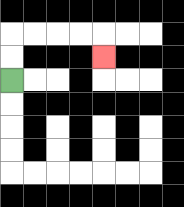{'start': '[0, 3]', 'end': '[4, 2]', 'path_directions': 'U,U,R,R,R,R,D', 'path_coordinates': '[[0, 3], [0, 2], [0, 1], [1, 1], [2, 1], [3, 1], [4, 1], [4, 2]]'}